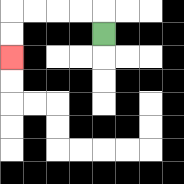{'start': '[4, 1]', 'end': '[0, 2]', 'path_directions': 'U,L,L,L,L,D,D', 'path_coordinates': '[[4, 1], [4, 0], [3, 0], [2, 0], [1, 0], [0, 0], [0, 1], [0, 2]]'}